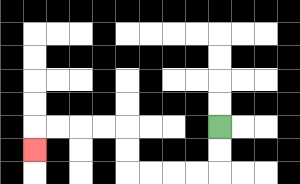{'start': '[9, 5]', 'end': '[1, 6]', 'path_directions': 'D,D,L,L,L,L,U,U,L,L,L,L,D', 'path_coordinates': '[[9, 5], [9, 6], [9, 7], [8, 7], [7, 7], [6, 7], [5, 7], [5, 6], [5, 5], [4, 5], [3, 5], [2, 5], [1, 5], [1, 6]]'}